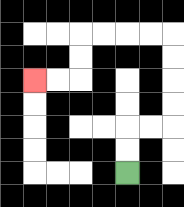{'start': '[5, 7]', 'end': '[1, 3]', 'path_directions': 'U,U,R,R,U,U,U,U,L,L,L,L,D,D,L,L', 'path_coordinates': '[[5, 7], [5, 6], [5, 5], [6, 5], [7, 5], [7, 4], [7, 3], [7, 2], [7, 1], [6, 1], [5, 1], [4, 1], [3, 1], [3, 2], [3, 3], [2, 3], [1, 3]]'}